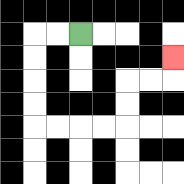{'start': '[3, 1]', 'end': '[7, 2]', 'path_directions': 'L,L,D,D,D,D,R,R,R,R,U,U,R,R,U', 'path_coordinates': '[[3, 1], [2, 1], [1, 1], [1, 2], [1, 3], [1, 4], [1, 5], [2, 5], [3, 5], [4, 5], [5, 5], [5, 4], [5, 3], [6, 3], [7, 3], [7, 2]]'}